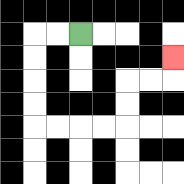{'start': '[3, 1]', 'end': '[7, 2]', 'path_directions': 'L,L,D,D,D,D,R,R,R,R,U,U,R,R,U', 'path_coordinates': '[[3, 1], [2, 1], [1, 1], [1, 2], [1, 3], [1, 4], [1, 5], [2, 5], [3, 5], [4, 5], [5, 5], [5, 4], [5, 3], [6, 3], [7, 3], [7, 2]]'}